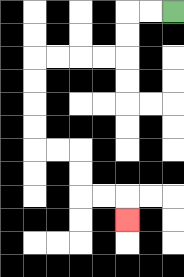{'start': '[7, 0]', 'end': '[5, 9]', 'path_directions': 'L,L,D,D,L,L,L,L,D,D,D,D,R,R,D,D,R,R,D', 'path_coordinates': '[[7, 0], [6, 0], [5, 0], [5, 1], [5, 2], [4, 2], [3, 2], [2, 2], [1, 2], [1, 3], [1, 4], [1, 5], [1, 6], [2, 6], [3, 6], [3, 7], [3, 8], [4, 8], [5, 8], [5, 9]]'}